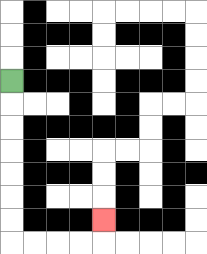{'start': '[0, 3]', 'end': '[4, 9]', 'path_directions': 'D,D,D,D,D,D,D,R,R,R,R,U', 'path_coordinates': '[[0, 3], [0, 4], [0, 5], [0, 6], [0, 7], [0, 8], [0, 9], [0, 10], [1, 10], [2, 10], [3, 10], [4, 10], [4, 9]]'}